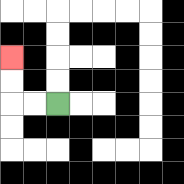{'start': '[2, 4]', 'end': '[0, 2]', 'path_directions': 'L,L,U,U', 'path_coordinates': '[[2, 4], [1, 4], [0, 4], [0, 3], [0, 2]]'}